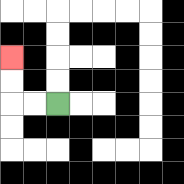{'start': '[2, 4]', 'end': '[0, 2]', 'path_directions': 'L,L,U,U', 'path_coordinates': '[[2, 4], [1, 4], [0, 4], [0, 3], [0, 2]]'}